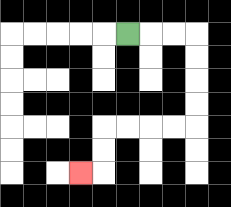{'start': '[5, 1]', 'end': '[3, 7]', 'path_directions': 'R,R,R,D,D,D,D,L,L,L,L,D,D,L', 'path_coordinates': '[[5, 1], [6, 1], [7, 1], [8, 1], [8, 2], [8, 3], [8, 4], [8, 5], [7, 5], [6, 5], [5, 5], [4, 5], [4, 6], [4, 7], [3, 7]]'}